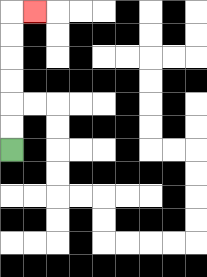{'start': '[0, 6]', 'end': '[1, 0]', 'path_directions': 'U,U,U,U,U,U,R', 'path_coordinates': '[[0, 6], [0, 5], [0, 4], [0, 3], [0, 2], [0, 1], [0, 0], [1, 0]]'}